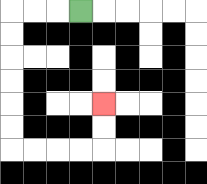{'start': '[3, 0]', 'end': '[4, 4]', 'path_directions': 'L,L,L,D,D,D,D,D,D,R,R,R,R,U,U', 'path_coordinates': '[[3, 0], [2, 0], [1, 0], [0, 0], [0, 1], [0, 2], [0, 3], [0, 4], [0, 5], [0, 6], [1, 6], [2, 6], [3, 6], [4, 6], [4, 5], [4, 4]]'}